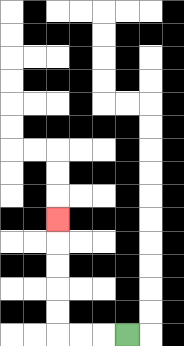{'start': '[5, 14]', 'end': '[2, 9]', 'path_directions': 'L,L,L,U,U,U,U,U', 'path_coordinates': '[[5, 14], [4, 14], [3, 14], [2, 14], [2, 13], [2, 12], [2, 11], [2, 10], [2, 9]]'}